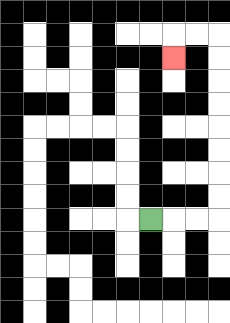{'start': '[6, 9]', 'end': '[7, 2]', 'path_directions': 'R,R,R,U,U,U,U,U,U,U,U,L,L,D', 'path_coordinates': '[[6, 9], [7, 9], [8, 9], [9, 9], [9, 8], [9, 7], [9, 6], [9, 5], [9, 4], [9, 3], [9, 2], [9, 1], [8, 1], [7, 1], [7, 2]]'}